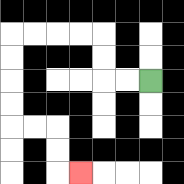{'start': '[6, 3]', 'end': '[3, 7]', 'path_directions': 'L,L,U,U,L,L,L,L,D,D,D,D,R,R,D,D,R', 'path_coordinates': '[[6, 3], [5, 3], [4, 3], [4, 2], [4, 1], [3, 1], [2, 1], [1, 1], [0, 1], [0, 2], [0, 3], [0, 4], [0, 5], [1, 5], [2, 5], [2, 6], [2, 7], [3, 7]]'}